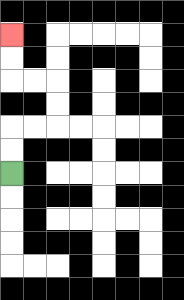{'start': '[0, 7]', 'end': '[0, 1]', 'path_directions': 'U,U,R,R,U,U,L,L,U,U', 'path_coordinates': '[[0, 7], [0, 6], [0, 5], [1, 5], [2, 5], [2, 4], [2, 3], [1, 3], [0, 3], [0, 2], [0, 1]]'}